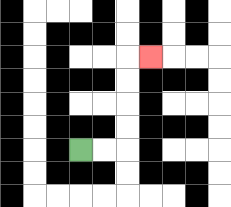{'start': '[3, 6]', 'end': '[6, 2]', 'path_directions': 'R,R,U,U,U,U,R', 'path_coordinates': '[[3, 6], [4, 6], [5, 6], [5, 5], [5, 4], [5, 3], [5, 2], [6, 2]]'}